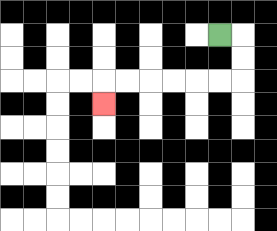{'start': '[9, 1]', 'end': '[4, 4]', 'path_directions': 'R,D,D,L,L,L,L,L,L,D', 'path_coordinates': '[[9, 1], [10, 1], [10, 2], [10, 3], [9, 3], [8, 3], [7, 3], [6, 3], [5, 3], [4, 3], [4, 4]]'}